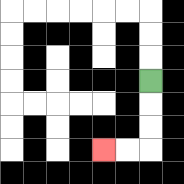{'start': '[6, 3]', 'end': '[4, 6]', 'path_directions': 'D,D,D,L,L', 'path_coordinates': '[[6, 3], [6, 4], [6, 5], [6, 6], [5, 6], [4, 6]]'}